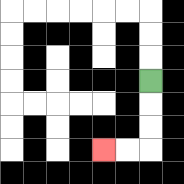{'start': '[6, 3]', 'end': '[4, 6]', 'path_directions': 'D,D,D,L,L', 'path_coordinates': '[[6, 3], [6, 4], [6, 5], [6, 6], [5, 6], [4, 6]]'}